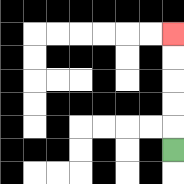{'start': '[7, 6]', 'end': '[7, 1]', 'path_directions': 'U,U,U,U,U', 'path_coordinates': '[[7, 6], [7, 5], [7, 4], [7, 3], [7, 2], [7, 1]]'}